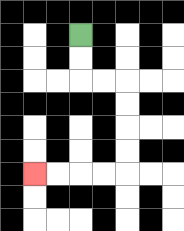{'start': '[3, 1]', 'end': '[1, 7]', 'path_directions': 'D,D,R,R,D,D,D,D,L,L,L,L', 'path_coordinates': '[[3, 1], [3, 2], [3, 3], [4, 3], [5, 3], [5, 4], [5, 5], [5, 6], [5, 7], [4, 7], [3, 7], [2, 7], [1, 7]]'}